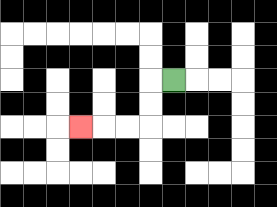{'start': '[7, 3]', 'end': '[3, 5]', 'path_directions': 'L,D,D,L,L,L', 'path_coordinates': '[[7, 3], [6, 3], [6, 4], [6, 5], [5, 5], [4, 5], [3, 5]]'}